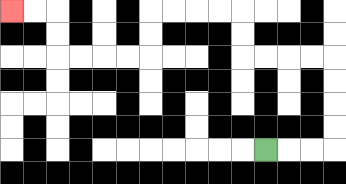{'start': '[11, 6]', 'end': '[0, 0]', 'path_directions': 'R,R,R,U,U,U,U,L,L,L,L,U,U,L,L,L,L,D,D,L,L,L,L,U,U,L,L', 'path_coordinates': '[[11, 6], [12, 6], [13, 6], [14, 6], [14, 5], [14, 4], [14, 3], [14, 2], [13, 2], [12, 2], [11, 2], [10, 2], [10, 1], [10, 0], [9, 0], [8, 0], [7, 0], [6, 0], [6, 1], [6, 2], [5, 2], [4, 2], [3, 2], [2, 2], [2, 1], [2, 0], [1, 0], [0, 0]]'}